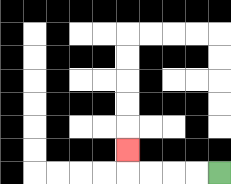{'start': '[9, 7]', 'end': '[5, 6]', 'path_directions': 'L,L,L,L,U', 'path_coordinates': '[[9, 7], [8, 7], [7, 7], [6, 7], [5, 7], [5, 6]]'}